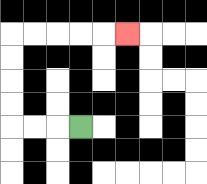{'start': '[3, 5]', 'end': '[5, 1]', 'path_directions': 'L,L,L,U,U,U,U,R,R,R,R,R', 'path_coordinates': '[[3, 5], [2, 5], [1, 5], [0, 5], [0, 4], [0, 3], [0, 2], [0, 1], [1, 1], [2, 1], [3, 1], [4, 1], [5, 1]]'}